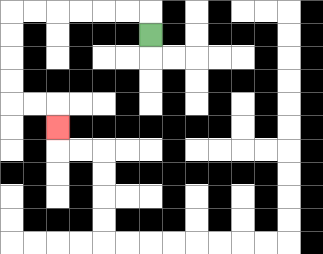{'start': '[6, 1]', 'end': '[2, 5]', 'path_directions': 'U,L,L,L,L,L,L,D,D,D,D,R,R,D', 'path_coordinates': '[[6, 1], [6, 0], [5, 0], [4, 0], [3, 0], [2, 0], [1, 0], [0, 0], [0, 1], [0, 2], [0, 3], [0, 4], [1, 4], [2, 4], [2, 5]]'}